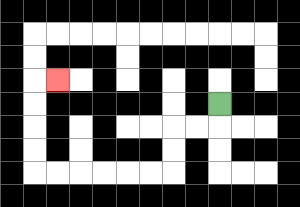{'start': '[9, 4]', 'end': '[2, 3]', 'path_directions': 'D,L,L,D,D,L,L,L,L,L,L,U,U,U,U,R', 'path_coordinates': '[[9, 4], [9, 5], [8, 5], [7, 5], [7, 6], [7, 7], [6, 7], [5, 7], [4, 7], [3, 7], [2, 7], [1, 7], [1, 6], [1, 5], [1, 4], [1, 3], [2, 3]]'}